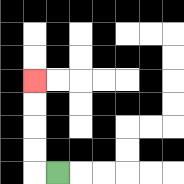{'start': '[2, 7]', 'end': '[1, 3]', 'path_directions': 'L,U,U,U,U', 'path_coordinates': '[[2, 7], [1, 7], [1, 6], [1, 5], [1, 4], [1, 3]]'}